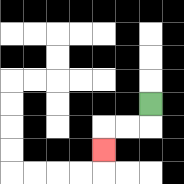{'start': '[6, 4]', 'end': '[4, 6]', 'path_directions': 'D,L,L,D', 'path_coordinates': '[[6, 4], [6, 5], [5, 5], [4, 5], [4, 6]]'}